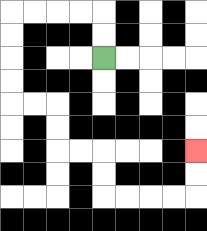{'start': '[4, 2]', 'end': '[8, 6]', 'path_directions': 'U,U,L,L,L,L,D,D,D,D,R,R,D,D,R,R,D,D,R,R,R,R,U,U', 'path_coordinates': '[[4, 2], [4, 1], [4, 0], [3, 0], [2, 0], [1, 0], [0, 0], [0, 1], [0, 2], [0, 3], [0, 4], [1, 4], [2, 4], [2, 5], [2, 6], [3, 6], [4, 6], [4, 7], [4, 8], [5, 8], [6, 8], [7, 8], [8, 8], [8, 7], [8, 6]]'}